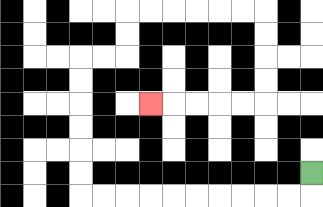{'start': '[13, 7]', 'end': '[6, 4]', 'path_directions': 'D,L,L,L,L,L,L,L,L,L,L,U,U,U,U,U,U,R,R,U,U,R,R,R,R,R,R,D,D,D,D,L,L,L,L,L', 'path_coordinates': '[[13, 7], [13, 8], [12, 8], [11, 8], [10, 8], [9, 8], [8, 8], [7, 8], [6, 8], [5, 8], [4, 8], [3, 8], [3, 7], [3, 6], [3, 5], [3, 4], [3, 3], [3, 2], [4, 2], [5, 2], [5, 1], [5, 0], [6, 0], [7, 0], [8, 0], [9, 0], [10, 0], [11, 0], [11, 1], [11, 2], [11, 3], [11, 4], [10, 4], [9, 4], [8, 4], [7, 4], [6, 4]]'}